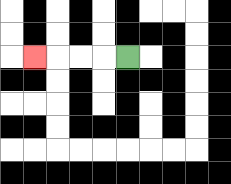{'start': '[5, 2]', 'end': '[1, 2]', 'path_directions': 'L,L,L,L', 'path_coordinates': '[[5, 2], [4, 2], [3, 2], [2, 2], [1, 2]]'}